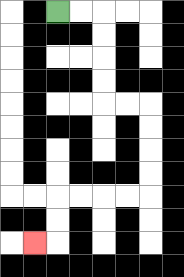{'start': '[2, 0]', 'end': '[1, 10]', 'path_directions': 'R,R,D,D,D,D,R,R,D,D,D,D,L,L,L,L,D,D,L', 'path_coordinates': '[[2, 0], [3, 0], [4, 0], [4, 1], [4, 2], [4, 3], [4, 4], [5, 4], [6, 4], [6, 5], [6, 6], [6, 7], [6, 8], [5, 8], [4, 8], [3, 8], [2, 8], [2, 9], [2, 10], [1, 10]]'}